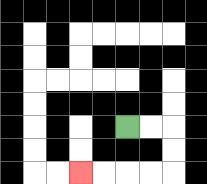{'start': '[5, 5]', 'end': '[3, 7]', 'path_directions': 'R,R,D,D,L,L,L,L', 'path_coordinates': '[[5, 5], [6, 5], [7, 5], [7, 6], [7, 7], [6, 7], [5, 7], [4, 7], [3, 7]]'}